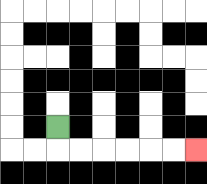{'start': '[2, 5]', 'end': '[8, 6]', 'path_directions': 'D,R,R,R,R,R,R', 'path_coordinates': '[[2, 5], [2, 6], [3, 6], [4, 6], [5, 6], [6, 6], [7, 6], [8, 6]]'}